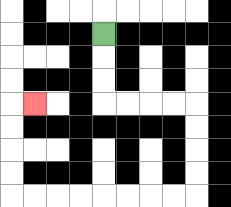{'start': '[4, 1]', 'end': '[1, 4]', 'path_directions': 'D,D,D,R,R,R,R,D,D,D,D,L,L,L,L,L,L,L,L,U,U,U,U,R', 'path_coordinates': '[[4, 1], [4, 2], [4, 3], [4, 4], [5, 4], [6, 4], [7, 4], [8, 4], [8, 5], [8, 6], [8, 7], [8, 8], [7, 8], [6, 8], [5, 8], [4, 8], [3, 8], [2, 8], [1, 8], [0, 8], [0, 7], [0, 6], [0, 5], [0, 4], [1, 4]]'}